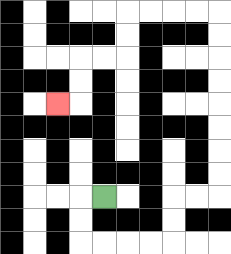{'start': '[4, 8]', 'end': '[2, 4]', 'path_directions': 'L,D,D,R,R,R,R,U,U,R,R,U,U,U,U,U,U,U,U,L,L,L,L,D,D,L,L,D,D,L', 'path_coordinates': '[[4, 8], [3, 8], [3, 9], [3, 10], [4, 10], [5, 10], [6, 10], [7, 10], [7, 9], [7, 8], [8, 8], [9, 8], [9, 7], [9, 6], [9, 5], [9, 4], [9, 3], [9, 2], [9, 1], [9, 0], [8, 0], [7, 0], [6, 0], [5, 0], [5, 1], [5, 2], [4, 2], [3, 2], [3, 3], [3, 4], [2, 4]]'}